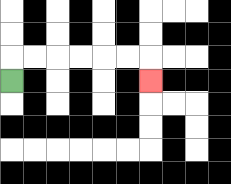{'start': '[0, 3]', 'end': '[6, 3]', 'path_directions': 'U,R,R,R,R,R,R,D', 'path_coordinates': '[[0, 3], [0, 2], [1, 2], [2, 2], [3, 2], [4, 2], [5, 2], [6, 2], [6, 3]]'}